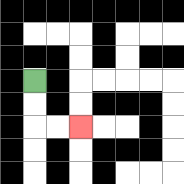{'start': '[1, 3]', 'end': '[3, 5]', 'path_directions': 'D,D,R,R', 'path_coordinates': '[[1, 3], [1, 4], [1, 5], [2, 5], [3, 5]]'}